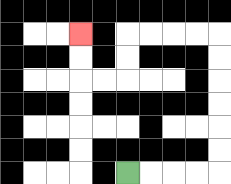{'start': '[5, 7]', 'end': '[3, 1]', 'path_directions': 'R,R,R,R,U,U,U,U,U,U,L,L,L,L,D,D,L,L,U,U', 'path_coordinates': '[[5, 7], [6, 7], [7, 7], [8, 7], [9, 7], [9, 6], [9, 5], [9, 4], [9, 3], [9, 2], [9, 1], [8, 1], [7, 1], [6, 1], [5, 1], [5, 2], [5, 3], [4, 3], [3, 3], [3, 2], [3, 1]]'}